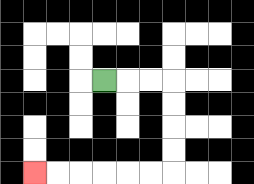{'start': '[4, 3]', 'end': '[1, 7]', 'path_directions': 'R,R,R,D,D,D,D,L,L,L,L,L,L', 'path_coordinates': '[[4, 3], [5, 3], [6, 3], [7, 3], [7, 4], [7, 5], [7, 6], [7, 7], [6, 7], [5, 7], [4, 7], [3, 7], [2, 7], [1, 7]]'}